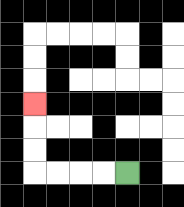{'start': '[5, 7]', 'end': '[1, 4]', 'path_directions': 'L,L,L,L,U,U,U', 'path_coordinates': '[[5, 7], [4, 7], [3, 7], [2, 7], [1, 7], [1, 6], [1, 5], [1, 4]]'}